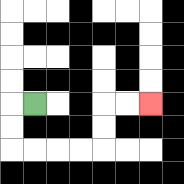{'start': '[1, 4]', 'end': '[6, 4]', 'path_directions': 'L,D,D,R,R,R,R,U,U,R,R', 'path_coordinates': '[[1, 4], [0, 4], [0, 5], [0, 6], [1, 6], [2, 6], [3, 6], [4, 6], [4, 5], [4, 4], [5, 4], [6, 4]]'}